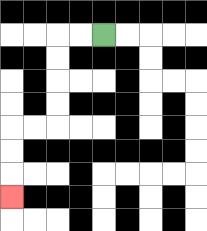{'start': '[4, 1]', 'end': '[0, 8]', 'path_directions': 'L,L,D,D,D,D,L,L,D,D,D', 'path_coordinates': '[[4, 1], [3, 1], [2, 1], [2, 2], [2, 3], [2, 4], [2, 5], [1, 5], [0, 5], [0, 6], [0, 7], [0, 8]]'}